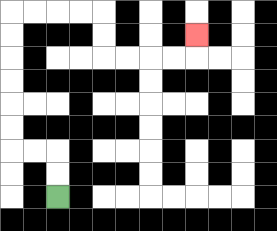{'start': '[2, 8]', 'end': '[8, 1]', 'path_directions': 'U,U,L,L,U,U,U,U,U,U,R,R,R,R,D,D,R,R,R,R,U', 'path_coordinates': '[[2, 8], [2, 7], [2, 6], [1, 6], [0, 6], [0, 5], [0, 4], [0, 3], [0, 2], [0, 1], [0, 0], [1, 0], [2, 0], [3, 0], [4, 0], [4, 1], [4, 2], [5, 2], [6, 2], [7, 2], [8, 2], [8, 1]]'}